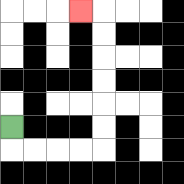{'start': '[0, 5]', 'end': '[3, 0]', 'path_directions': 'D,R,R,R,R,U,U,U,U,U,U,L', 'path_coordinates': '[[0, 5], [0, 6], [1, 6], [2, 6], [3, 6], [4, 6], [4, 5], [4, 4], [4, 3], [4, 2], [4, 1], [4, 0], [3, 0]]'}